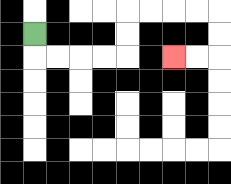{'start': '[1, 1]', 'end': '[7, 2]', 'path_directions': 'D,R,R,R,R,U,U,R,R,R,R,D,D,L,L', 'path_coordinates': '[[1, 1], [1, 2], [2, 2], [3, 2], [4, 2], [5, 2], [5, 1], [5, 0], [6, 0], [7, 0], [8, 0], [9, 0], [9, 1], [9, 2], [8, 2], [7, 2]]'}